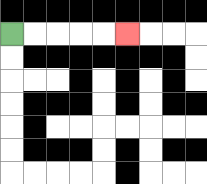{'start': '[0, 1]', 'end': '[5, 1]', 'path_directions': 'R,R,R,R,R', 'path_coordinates': '[[0, 1], [1, 1], [2, 1], [3, 1], [4, 1], [5, 1]]'}